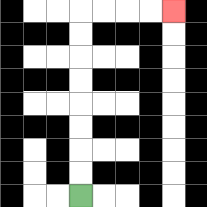{'start': '[3, 8]', 'end': '[7, 0]', 'path_directions': 'U,U,U,U,U,U,U,U,R,R,R,R', 'path_coordinates': '[[3, 8], [3, 7], [3, 6], [3, 5], [3, 4], [3, 3], [3, 2], [3, 1], [3, 0], [4, 0], [5, 0], [6, 0], [7, 0]]'}